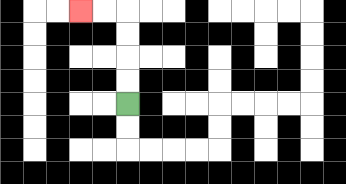{'start': '[5, 4]', 'end': '[3, 0]', 'path_directions': 'U,U,U,U,L,L', 'path_coordinates': '[[5, 4], [5, 3], [5, 2], [5, 1], [5, 0], [4, 0], [3, 0]]'}